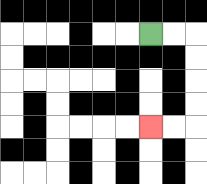{'start': '[6, 1]', 'end': '[6, 5]', 'path_directions': 'R,R,D,D,D,D,L,L', 'path_coordinates': '[[6, 1], [7, 1], [8, 1], [8, 2], [8, 3], [8, 4], [8, 5], [7, 5], [6, 5]]'}